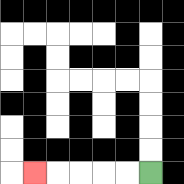{'start': '[6, 7]', 'end': '[1, 7]', 'path_directions': 'L,L,L,L,L', 'path_coordinates': '[[6, 7], [5, 7], [4, 7], [3, 7], [2, 7], [1, 7]]'}